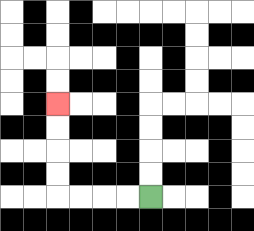{'start': '[6, 8]', 'end': '[2, 4]', 'path_directions': 'L,L,L,L,U,U,U,U', 'path_coordinates': '[[6, 8], [5, 8], [4, 8], [3, 8], [2, 8], [2, 7], [2, 6], [2, 5], [2, 4]]'}